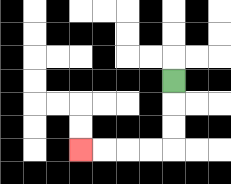{'start': '[7, 3]', 'end': '[3, 6]', 'path_directions': 'D,D,D,L,L,L,L', 'path_coordinates': '[[7, 3], [7, 4], [7, 5], [7, 6], [6, 6], [5, 6], [4, 6], [3, 6]]'}